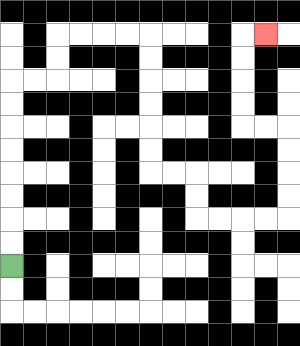{'start': '[0, 11]', 'end': '[11, 1]', 'path_directions': 'U,U,U,U,U,U,U,U,R,R,U,U,R,R,R,R,D,D,D,D,D,D,R,R,D,D,R,R,R,R,U,U,U,U,L,L,U,U,U,U,R', 'path_coordinates': '[[0, 11], [0, 10], [0, 9], [0, 8], [0, 7], [0, 6], [0, 5], [0, 4], [0, 3], [1, 3], [2, 3], [2, 2], [2, 1], [3, 1], [4, 1], [5, 1], [6, 1], [6, 2], [6, 3], [6, 4], [6, 5], [6, 6], [6, 7], [7, 7], [8, 7], [8, 8], [8, 9], [9, 9], [10, 9], [11, 9], [12, 9], [12, 8], [12, 7], [12, 6], [12, 5], [11, 5], [10, 5], [10, 4], [10, 3], [10, 2], [10, 1], [11, 1]]'}